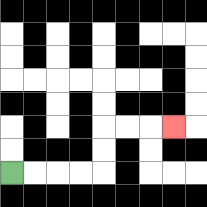{'start': '[0, 7]', 'end': '[7, 5]', 'path_directions': 'R,R,R,R,U,U,R,R,R', 'path_coordinates': '[[0, 7], [1, 7], [2, 7], [3, 7], [4, 7], [4, 6], [4, 5], [5, 5], [6, 5], [7, 5]]'}